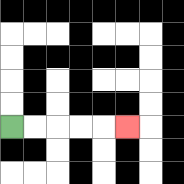{'start': '[0, 5]', 'end': '[5, 5]', 'path_directions': 'R,R,R,R,R', 'path_coordinates': '[[0, 5], [1, 5], [2, 5], [3, 5], [4, 5], [5, 5]]'}